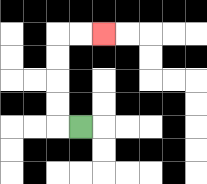{'start': '[3, 5]', 'end': '[4, 1]', 'path_directions': 'L,U,U,U,U,R,R', 'path_coordinates': '[[3, 5], [2, 5], [2, 4], [2, 3], [2, 2], [2, 1], [3, 1], [4, 1]]'}